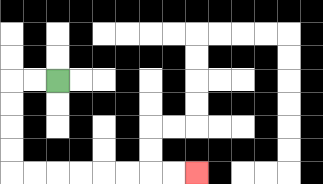{'start': '[2, 3]', 'end': '[8, 7]', 'path_directions': 'L,L,D,D,D,D,R,R,R,R,R,R,R,R', 'path_coordinates': '[[2, 3], [1, 3], [0, 3], [0, 4], [0, 5], [0, 6], [0, 7], [1, 7], [2, 7], [3, 7], [4, 7], [5, 7], [6, 7], [7, 7], [8, 7]]'}